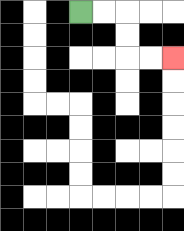{'start': '[3, 0]', 'end': '[7, 2]', 'path_directions': 'R,R,D,D,R,R', 'path_coordinates': '[[3, 0], [4, 0], [5, 0], [5, 1], [5, 2], [6, 2], [7, 2]]'}